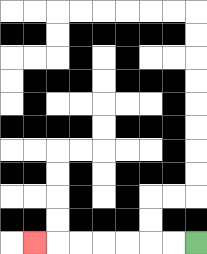{'start': '[8, 10]', 'end': '[1, 10]', 'path_directions': 'L,L,L,L,L,L,L', 'path_coordinates': '[[8, 10], [7, 10], [6, 10], [5, 10], [4, 10], [3, 10], [2, 10], [1, 10]]'}